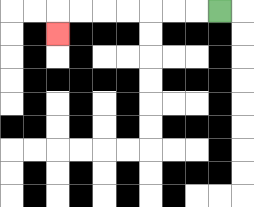{'start': '[9, 0]', 'end': '[2, 1]', 'path_directions': 'L,L,L,L,L,L,L,D', 'path_coordinates': '[[9, 0], [8, 0], [7, 0], [6, 0], [5, 0], [4, 0], [3, 0], [2, 0], [2, 1]]'}